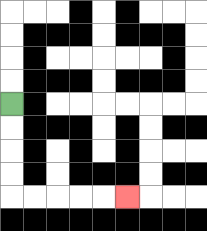{'start': '[0, 4]', 'end': '[5, 8]', 'path_directions': 'D,D,D,D,R,R,R,R,R', 'path_coordinates': '[[0, 4], [0, 5], [0, 6], [0, 7], [0, 8], [1, 8], [2, 8], [3, 8], [4, 8], [5, 8]]'}